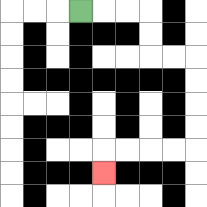{'start': '[3, 0]', 'end': '[4, 7]', 'path_directions': 'R,R,R,D,D,R,R,D,D,D,D,L,L,L,L,D', 'path_coordinates': '[[3, 0], [4, 0], [5, 0], [6, 0], [6, 1], [6, 2], [7, 2], [8, 2], [8, 3], [8, 4], [8, 5], [8, 6], [7, 6], [6, 6], [5, 6], [4, 6], [4, 7]]'}